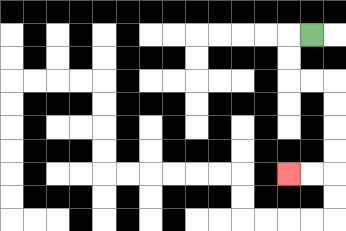{'start': '[13, 1]', 'end': '[12, 7]', 'path_directions': 'L,D,D,R,R,D,D,D,D,L,L', 'path_coordinates': '[[13, 1], [12, 1], [12, 2], [12, 3], [13, 3], [14, 3], [14, 4], [14, 5], [14, 6], [14, 7], [13, 7], [12, 7]]'}